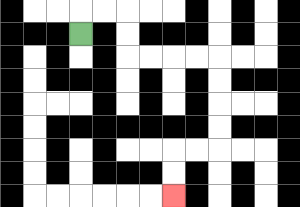{'start': '[3, 1]', 'end': '[7, 8]', 'path_directions': 'U,R,R,D,D,R,R,R,R,D,D,D,D,L,L,D,D', 'path_coordinates': '[[3, 1], [3, 0], [4, 0], [5, 0], [5, 1], [5, 2], [6, 2], [7, 2], [8, 2], [9, 2], [9, 3], [9, 4], [9, 5], [9, 6], [8, 6], [7, 6], [7, 7], [7, 8]]'}